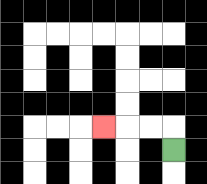{'start': '[7, 6]', 'end': '[4, 5]', 'path_directions': 'U,L,L,L', 'path_coordinates': '[[7, 6], [7, 5], [6, 5], [5, 5], [4, 5]]'}